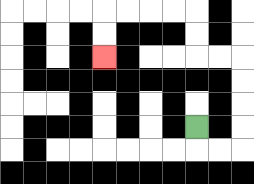{'start': '[8, 5]', 'end': '[4, 2]', 'path_directions': 'D,R,R,U,U,U,U,L,L,U,U,L,L,L,L,D,D', 'path_coordinates': '[[8, 5], [8, 6], [9, 6], [10, 6], [10, 5], [10, 4], [10, 3], [10, 2], [9, 2], [8, 2], [8, 1], [8, 0], [7, 0], [6, 0], [5, 0], [4, 0], [4, 1], [4, 2]]'}